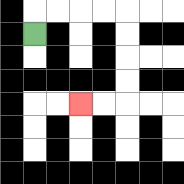{'start': '[1, 1]', 'end': '[3, 4]', 'path_directions': 'U,R,R,R,R,D,D,D,D,L,L', 'path_coordinates': '[[1, 1], [1, 0], [2, 0], [3, 0], [4, 0], [5, 0], [5, 1], [5, 2], [5, 3], [5, 4], [4, 4], [3, 4]]'}